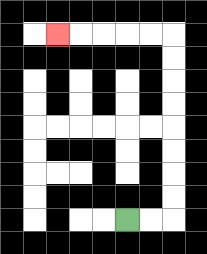{'start': '[5, 9]', 'end': '[2, 1]', 'path_directions': 'R,R,U,U,U,U,U,U,U,U,L,L,L,L,L', 'path_coordinates': '[[5, 9], [6, 9], [7, 9], [7, 8], [7, 7], [7, 6], [7, 5], [7, 4], [7, 3], [7, 2], [7, 1], [6, 1], [5, 1], [4, 1], [3, 1], [2, 1]]'}